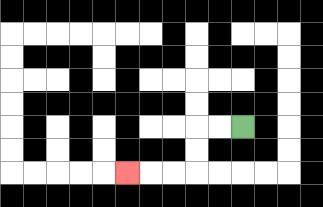{'start': '[10, 5]', 'end': '[5, 7]', 'path_directions': 'L,L,D,D,L,L,L', 'path_coordinates': '[[10, 5], [9, 5], [8, 5], [8, 6], [8, 7], [7, 7], [6, 7], [5, 7]]'}